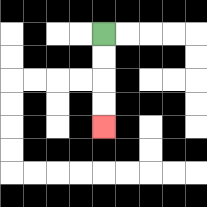{'start': '[4, 1]', 'end': '[4, 5]', 'path_directions': 'D,D,D,D', 'path_coordinates': '[[4, 1], [4, 2], [4, 3], [4, 4], [4, 5]]'}